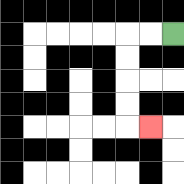{'start': '[7, 1]', 'end': '[6, 5]', 'path_directions': 'L,L,D,D,D,D,R', 'path_coordinates': '[[7, 1], [6, 1], [5, 1], [5, 2], [5, 3], [5, 4], [5, 5], [6, 5]]'}